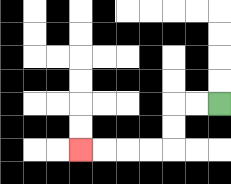{'start': '[9, 4]', 'end': '[3, 6]', 'path_directions': 'L,L,D,D,L,L,L,L', 'path_coordinates': '[[9, 4], [8, 4], [7, 4], [7, 5], [7, 6], [6, 6], [5, 6], [4, 6], [3, 6]]'}